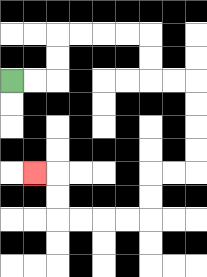{'start': '[0, 3]', 'end': '[1, 7]', 'path_directions': 'R,R,U,U,R,R,R,R,D,D,R,R,D,D,D,D,L,L,D,D,L,L,L,L,U,U,L', 'path_coordinates': '[[0, 3], [1, 3], [2, 3], [2, 2], [2, 1], [3, 1], [4, 1], [5, 1], [6, 1], [6, 2], [6, 3], [7, 3], [8, 3], [8, 4], [8, 5], [8, 6], [8, 7], [7, 7], [6, 7], [6, 8], [6, 9], [5, 9], [4, 9], [3, 9], [2, 9], [2, 8], [2, 7], [1, 7]]'}